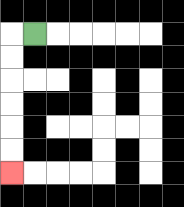{'start': '[1, 1]', 'end': '[0, 7]', 'path_directions': 'L,D,D,D,D,D,D', 'path_coordinates': '[[1, 1], [0, 1], [0, 2], [0, 3], [0, 4], [0, 5], [0, 6], [0, 7]]'}